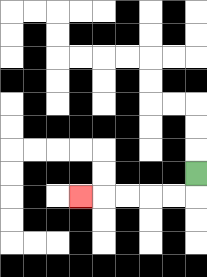{'start': '[8, 7]', 'end': '[3, 8]', 'path_directions': 'D,L,L,L,L,L', 'path_coordinates': '[[8, 7], [8, 8], [7, 8], [6, 8], [5, 8], [4, 8], [3, 8]]'}